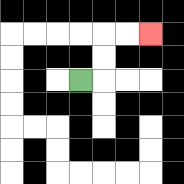{'start': '[3, 3]', 'end': '[6, 1]', 'path_directions': 'R,U,U,R,R', 'path_coordinates': '[[3, 3], [4, 3], [4, 2], [4, 1], [5, 1], [6, 1]]'}